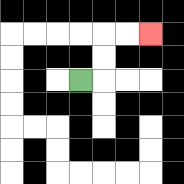{'start': '[3, 3]', 'end': '[6, 1]', 'path_directions': 'R,U,U,R,R', 'path_coordinates': '[[3, 3], [4, 3], [4, 2], [4, 1], [5, 1], [6, 1]]'}